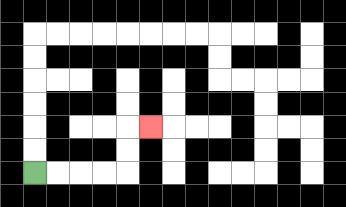{'start': '[1, 7]', 'end': '[6, 5]', 'path_directions': 'R,R,R,R,U,U,R', 'path_coordinates': '[[1, 7], [2, 7], [3, 7], [4, 7], [5, 7], [5, 6], [5, 5], [6, 5]]'}